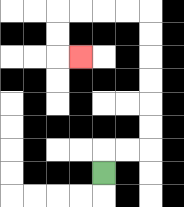{'start': '[4, 7]', 'end': '[3, 2]', 'path_directions': 'U,R,R,U,U,U,U,U,U,L,L,L,L,D,D,R', 'path_coordinates': '[[4, 7], [4, 6], [5, 6], [6, 6], [6, 5], [6, 4], [6, 3], [6, 2], [6, 1], [6, 0], [5, 0], [4, 0], [3, 0], [2, 0], [2, 1], [2, 2], [3, 2]]'}